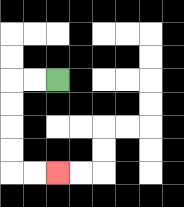{'start': '[2, 3]', 'end': '[2, 7]', 'path_directions': 'L,L,D,D,D,D,R,R', 'path_coordinates': '[[2, 3], [1, 3], [0, 3], [0, 4], [0, 5], [0, 6], [0, 7], [1, 7], [2, 7]]'}